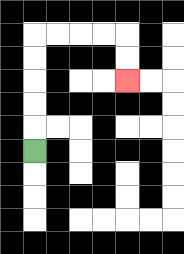{'start': '[1, 6]', 'end': '[5, 3]', 'path_directions': 'U,U,U,U,U,R,R,R,R,D,D', 'path_coordinates': '[[1, 6], [1, 5], [1, 4], [1, 3], [1, 2], [1, 1], [2, 1], [3, 1], [4, 1], [5, 1], [5, 2], [5, 3]]'}